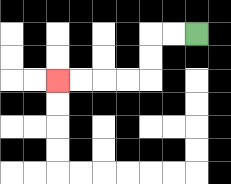{'start': '[8, 1]', 'end': '[2, 3]', 'path_directions': 'L,L,D,D,L,L,L,L', 'path_coordinates': '[[8, 1], [7, 1], [6, 1], [6, 2], [6, 3], [5, 3], [4, 3], [3, 3], [2, 3]]'}